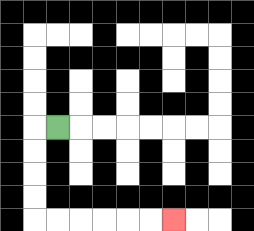{'start': '[2, 5]', 'end': '[7, 9]', 'path_directions': 'L,D,D,D,D,R,R,R,R,R,R', 'path_coordinates': '[[2, 5], [1, 5], [1, 6], [1, 7], [1, 8], [1, 9], [2, 9], [3, 9], [4, 9], [5, 9], [6, 9], [7, 9]]'}